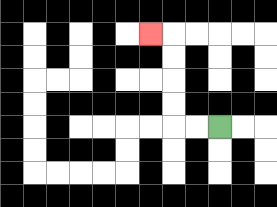{'start': '[9, 5]', 'end': '[6, 1]', 'path_directions': 'L,L,U,U,U,U,L', 'path_coordinates': '[[9, 5], [8, 5], [7, 5], [7, 4], [7, 3], [7, 2], [7, 1], [6, 1]]'}